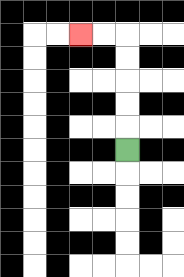{'start': '[5, 6]', 'end': '[3, 1]', 'path_directions': 'U,U,U,U,U,L,L', 'path_coordinates': '[[5, 6], [5, 5], [5, 4], [5, 3], [5, 2], [5, 1], [4, 1], [3, 1]]'}